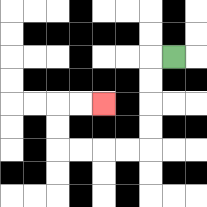{'start': '[7, 2]', 'end': '[4, 4]', 'path_directions': 'L,D,D,D,D,L,L,L,L,U,U,R,R', 'path_coordinates': '[[7, 2], [6, 2], [6, 3], [6, 4], [6, 5], [6, 6], [5, 6], [4, 6], [3, 6], [2, 6], [2, 5], [2, 4], [3, 4], [4, 4]]'}